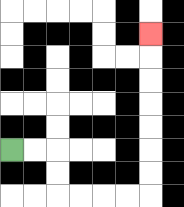{'start': '[0, 6]', 'end': '[6, 1]', 'path_directions': 'R,R,D,D,R,R,R,R,U,U,U,U,U,U,U', 'path_coordinates': '[[0, 6], [1, 6], [2, 6], [2, 7], [2, 8], [3, 8], [4, 8], [5, 8], [6, 8], [6, 7], [6, 6], [6, 5], [6, 4], [6, 3], [6, 2], [6, 1]]'}